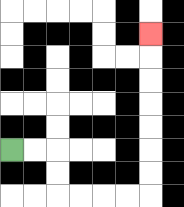{'start': '[0, 6]', 'end': '[6, 1]', 'path_directions': 'R,R,D,D,R,R,R,R,U,U,U,U,U,U,U', 'path_coordinates': '[[0, 6], [1, 6], [2, 6], [2, 7], [2, 8], [3, 8], [4, 8], [5, 8], [6, 8], [6, 7], [6, 6], [6, 5], [6, 4], [6, 3], [6, 2], [6, 1]]'}